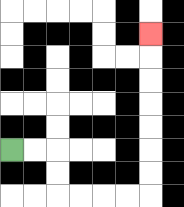{'start': '[0, 6]', 'end': '[6, 1]', 'path_directions': 'R,R,D,D,R,R,R,R,U,U,U,U,U,U,U', 'path_coordinates': '[[0, 6], [1, 6], [2, 6], [2, 7], [2, 8], [3, 8], [4, 8], [5, 8], [6, 8], [6, 7], [6, 6], [6, 5], [6, 4], [6, 3], [6, 2], [6, 1]]'}